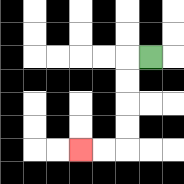{'start': '[6, 2]', 'end': '[3, 6]', 'path_directions': 'L,D,D,D,D,L,L', 'path_coordinates': '[[6, 2], [5, 2], [5, 3], [5, 4], [5, 5], [5, 6], [4, 6], [3, 6]]'}